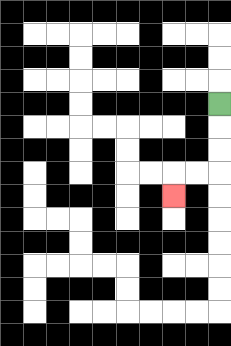{'start': '[9, 4]', 'end': '[7, 8]', 'path_directions': 'D,D,D,L,L,D', 'path_coordinates': '[[9, 4], [9, 5], [9, 6], [9, 7], [8, 7], [7, 7], [7, 8]]'}